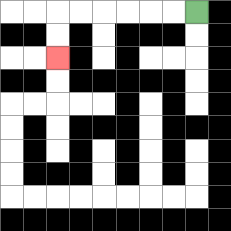{'start': '[8, 0]', 'end': '[2, 2]', 'path_directions': 'L,L,L,L,L,L,D,D', 'path_coordinates': '[[8, 0], [7, 0], [6, 0], [5, 0], [4, 0], [3, 0], [2, 0], [2, 1], [2, 2]]'}